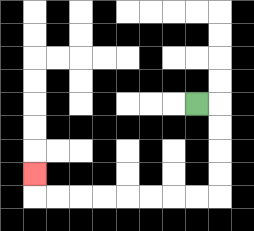{'start': '[8, 4]', 'end': '[1, 7]', 'path_directions': 'R,D,D,D,D,L,L,L,L,L,L,L,L,U', 'path_coordinates': '[[8, 4], [9, 4], [9, 5], [9, 6], [9, 7], [9, 8], [8, 8], [7, 8], [6, 8], [5, 8], [4, 8], [3, 8], [2, 8], [1, 8], [1, 7]]'}